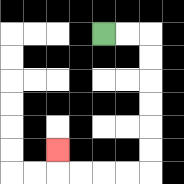{'start': '[4, 1]', 'end': '[2, 6]', 'path_directions': 'R,R,D,D,D,D,D,D,L,L,L,L,U', 'path_coordinates': '[[4, 1], [5, 1], [6, 1], [6, 2], [6, 3], [6, 4], [6, 5], [6, 6], [6, 7], [5, 7], [4, 7], [3, 7], [2, 7], [2, 6]]'}